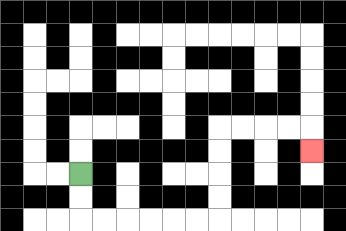{'start': '[3, 7]', 'end': '[13, 6]', 'path_directions': 'D,D,R,R,R,R,R,R,U,U,U,U,R,R,R,R,D', 'path_coordinates': '[[3, 7], [3, 8], [3, 9], [4, 9], [5, 9], [6, 9], [7, 9], [8, 9], [9, 9], [9, 8], [9, 7], [9, 6], [9, 5], [10, 5], [11, 5], [12, 5], [13, 5], [13, 6]]'}